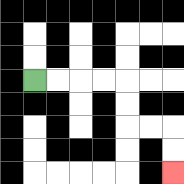{'start': '[1, 3]', 'end': '[7, 7]', 'path_directions': 'R,R,R,R,D,D,R,R,D,D', 'path_coordinates': '[[1, 3], [2, 3], [3, 3], [4, 3], [5, 3], [5, 4], [5, 5], [6, 5], [7, 5], [7, 6], [7, 7]]'}